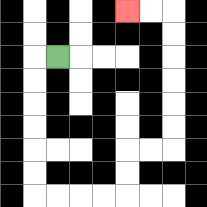{'start': '[2, 2]', 'end': '[5, 0]', 'path_directions': 'L,D,D,D,D,D,D,R,R,R,R,U,U,R,R,U,U,U,U,U,U,L,L', 'path_coordinates': '[[2, 2], [1, 2], [1, 3], [1, 4], [1, 5], [1, 6], [1, 7], [1, 8], [2, 8], [3, 8], [4, 8], [5, 8], [5, 7], [5, 6], [6, 6], [7, 6], [7, 5], [7, 4], [7, 3], [7, 2], [7, 1], [7, 0], [6, 0], [5, 0]]'}